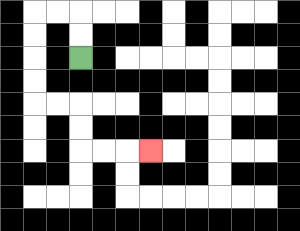{'start': '[3, 2]', 'end': '[6, 6]', 'path_directions': 'U,U,L,L,D,D,D,D,R,R,D,D,R,R,R', 'path_coordinates': '[[3, 2], [3, 1], [3, 0], [2, 0], [1, 0], [1, 1], [1, 2], [1, 3], [1, 4], [2, 4], [3, 4], [3, 5], [3, 6], [4, 6], [5, 6], [6, 6]]'}